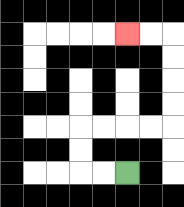{'start': '[5, 7]', 'end': '[5, 1]', 'path_directions': 'L,L,U,U,R,R,R,R,U,U,U,U,L,L', 'path_coordinates': '[[5, 7], [4, 7], [3, 7], [3, 6], [3, 5], [4, 5], [5, 5], [6, 5], [7, 5], [7, 4], [7, 3], [7, 2], [7, 1], [6, 1], [5, 1]]'}